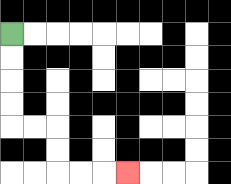{'start': '[0, 1]', 'end': '[5, 7]', 'path_directions': 'D,D,D,D,R,R,D,D,R,R,R', 'path_coordinates': '[[0, 1], [0, 2], [0, 3], [0, 4], [0, 5], [1, 5], [2, 5], [2, 6], [2, 7], [3, 7], [4, 7], [5, 7]]'}